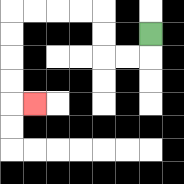{'start': '[6, 1]', 'end': '[1, 4]', 'path_directions': 'D,L,L,U,U,L,L,L,L,D,D,D,D,R', 'path_coordinates': '[[6, 1], [6, 2], [5, 2], [4, 2], [4, 1], [4, 0], [3, 0], [2, 0], [1, 0], [0, 0], [0, 1], [0, 2], [0, 3], [0, 4], [1, 4]]'}